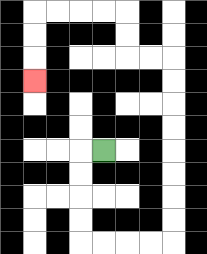{'start': '[4, 6]', 'end': '[1, 3]', 'path_directions': 'L,D,D,D,D,R,R,R,R,U,U,U,U,U,U,U,U,L,L,U,U,L,L,L,L,D,D,D', 'path_coordinates': '[[4, 6], [3, 6], [3, 7], [3, 8], [3, 9], [3, 10], [4, 10], [5, 10], [6, 10], [7, 10], [7, 9], [7, 8], [7, 7], [7, 6], [7, 5], [7, 4], [7, 3], [7, 2], [6, 2], [5, 2], [5, 1], [5, 0], [4, 0], [3, 0], [2, 0], [1, 0], [1, 1], [1, 2], [1, 3]]'}